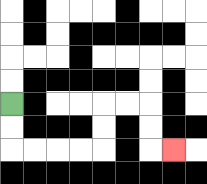{'start': '[0, 4]', 'end': '[7, 6]', 'path_directions': 'D,D,R,R,R,R,U,U,R,R,D,D,R', 'path_coordinates': '[[0, 4], [0, 5], [0, 6], [1, 6], [2, 6], [3, 6], [4, 6], [4, 5], [4, 4], [5, 4], [6, 4], [6, 5], [6, 6], [7, 6]]'}